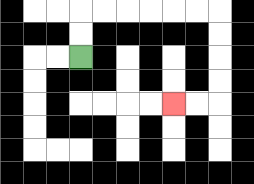{'start': '[3, 2]', 'end': '[7, 4]', 'path_directions': 'U,U,R,R,R,R,R,R,D,D,D,D,L,L', 'path_coordinates': '[[3, 2], [3, 1], [3, 0], [4, 0], [5, 0], [6, 0], [7, 0], [8, 0], [9, 0], [9, 1], [9, 2], [9, 3], [9, 4], [8, 4], [7, 4]]'}